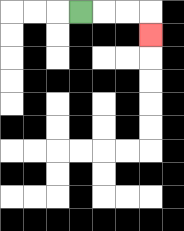{'start': '[3, 0]', 'end': '[6, 1]', 'path_directions': 'R,R,R,D', 'path_coordinates': '[[3, 0], [4, 0], [5, 0], [6, 0], [6, 1]]'}